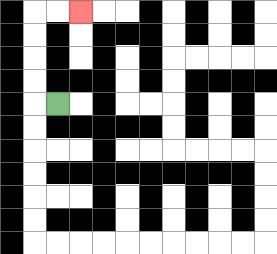{'start': '[2, 4]', 'end': '[3, 0]', 'path_directions': 'L,U,U,U,U,R,R', 'path_coordinates': '[[2, 4], [1, 4], [1, 3], [1, 2], [1, 1], [1, 0], [2, 0], [3, 0]]'}